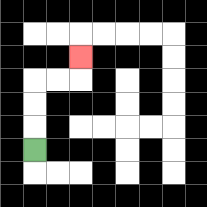{'start': '[1, 6]', 'end': '[3, 2]', 'path_directions': 'U,U,U,R,R,U', 'path_coordinates': '[[1, 6], [1, 5], [1, 4], [1, 3], [2, 3], [3, 3], [3, 2]]'}